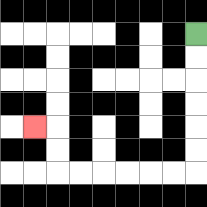{'start': '[8, 1]', 'end': '[1, 5]', 'path_directions': 'D,D,D,D,D,D,L,L,L,L,L,L,U,U,L', 'path_coordinates': '[[8, 1], [8, 2], [8, 3], [8, 4], [8, 5], [8, 6], [8, 7], [7, 7], [6, 7], [5, 7], [4, 7], [3, 7], [2, 7], [2, 6], [2, 5], [1, 5]]'}